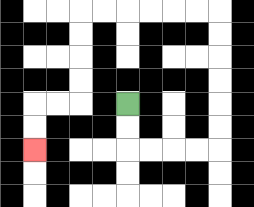{'start': '[5, 4]', 'end': '[1, 6]', 'path_directions': 'D,D,R,R,R,R,U,U,U,U,U,U,L,L,L,L,L,L,D,D,D,D,L,L,D,D', 'path_coordinates': '[[5, 4], [5, 5], [5, 6], [6, 6], [7, 6], [8, 6], [9, 6], [9, 5], [9, 4], [9, 3], [9, 2], [9, 1], [9, 0], [8, 0], [7, 0], [6, 0], [5, 0], [4, 0], [3, 0], [3, 1], [3, 2], [3, 3], [3, 4], [2, 4], [1, 4], [1, 5], [1, 6]]'}